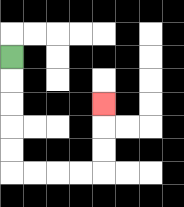{'start': '[0, 2]', 'end': '[4, 4]', 'path_directions': 'D,D,D,D,D,R,R,R,R,U,U,U', 'path_coordinates': '[[0, 2], [0, 3], [0, 4], [0, 5], [0, 6], [0, 7], [1, 7], [2, 7], [3, 7], [4, 7], [4, 6], [4, 5], [4, 4]]'}